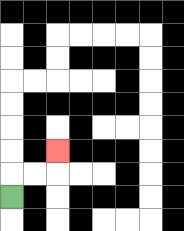{'start': '[0, 8]', 'end': '[2, 6]', 'path_directions': 'U,R,R,U', 'path_coordinates': '[[0, 8], [0, 7], [1, 7], [2, 7], [2, 6]]'}